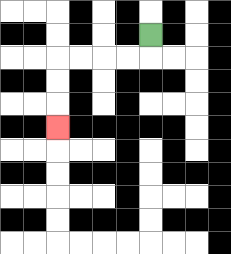{'start': '[6, 1]', 'end': '[2, 5]', 'path_directions': 'D,L,L,L,L,D,D,D', 'path_coordinates': '[[6, 1], [6, 2], [5, 2], [4, 2], [3, 2], [2, 2], [2, 3], [2, 4], [2, 5]]'}